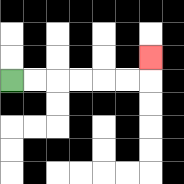{'start': '[0, 3]', 'end': '[6, 2]', 'path_directions': 'R,R,R,R,R,R,U', 'path_coordinates': '[[0, 3], [1, 3], [2, 3], [3, 3], [4, 3], [5, 3], [6, 3], [6, 2]]'}